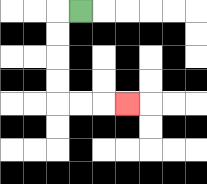{'start': '[3, 0]', 'end': '[5, 4]', 'path_directions': 'L,D,D,D,D,R,R,R', 'path_coordinates': '[[3, 0], [2, 0], [2, 1], [2, 2], [2, 3], [2, 4], [3, 4], [4, 4], [5, 4]]'}